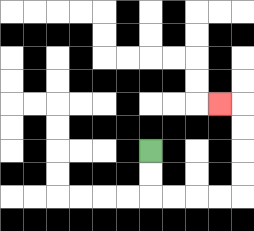{'start': '[6, 6]', 'end': '[9, 4]', 'path_directions': 'D,D,R,R,R,R,U,U,U,U,L', 'path_coordinates': '[[6, 6], [6, 7], [6, 8], [7, 8], [8, 8], [9, 8], [10, 8], [10, 7], [10, 6], [10, 5], [10, 4], [9, 4]]'}